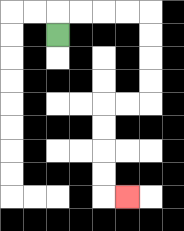{'start': '[2, 1]', 'end': '[5, 8]', 'path_directions': 'U,R,R,R,R,D,D,D,D,L,L,D,D,D,D,R', 'path_coordinates': '[[2, 1], [2, 0], [3, 0], [4, 0], [5, 0], [6, 0], [6, 1], [6, 2], [6, 3], [6, 4], [5, 4], [4, 4], [4, 5], [4, 6], [4, 7], [4, 8], [5, 8]]'}